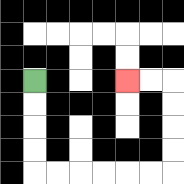{'start': '[1, 3]', 'end': '[5, 3]', 'path_directions': 'D,D,D,D,R,R,R,R,R,R,U,U,U,U,L,L', 'path_coordinates': '[[1, 3], [1, 4], [1, 5], [1, 6], [1, 7], [2, 7], [3, 7], [4, 7], [5, 7], [6, 7], [7, 7], [7, 6], [7, 5], [7, 4], [7, 3], [6, 3], [5, 3]]'}